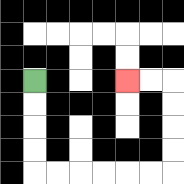{'start': '[1, 3]', 'end': '[5, 3]', 'path_directions': 'D,D,D,D,R,R,R,R,R,R,U,U,U,U,L,L', 'path_coordinates': '[[1, 3], [1, 4], [1, 5], [1, 6], [1, 7], [2, 7], [3, 7], [4, 7], [5, 7], [6, 7], [7, 7], [7, 6], [7, 5], [7, 4], [7, 3], [6, 3], [5, 3]]'}